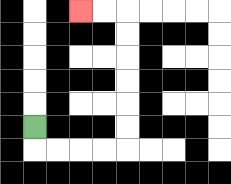{'start': '[1, 5]', 'end': '[3, 0]', 'path_directions': 'D,R,R,R,R,U,U,U,U,U,U,L,L', 'path_coordinates': '[[1, 5], [1, 6], [2, 6], [3, 6], [4, 6], [5, 6], [5, 5], [5, 4], [5, 3], [5, 2], [5, 1], [5, 0], [4, 0], [3, 0]]'}